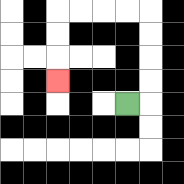{'start': '[5, 4]', 'end': '[2, 3]', 'path_directions': 'R,U,U,U,U,L,L,L,L,D,D,D', 'path_coordinates': '[[5, 4], [6, 4], [6, 3], [6, 2], [6, 1], [6, 0], [5, 0], [4, 0], [3, 0], [2, 0], [2, 1], [2, 2], [2, 3]]'}